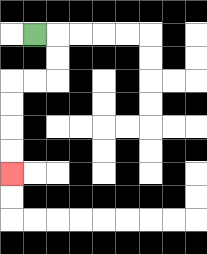{'start': '[1, 1]', 'end': '[0, 7]', 'path_directions': 'R,D,D,L,L,D,D,D,D', 'path_coordinates': '[[1, 1], [2, 1], [2, 2], [2, 3], [1, 3], [0, 3], [0, 4], [0, 5], [0, 6], [0, 7]]'}